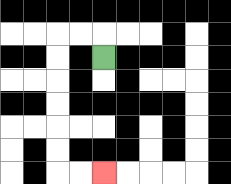{'start': '[4, 2]', 'end': '[4, 7]', 'path_directions': 'U,L,L,D,D,D,D,D,D,R,R', 'path_coordinates': '[[4, 2], [4, 1], [3, 1], [2, 1], [2, 2], [2, 3], [2, 4], [2, 5], [2, 6], [2, 7], [3, 7], [4, 7]]'}